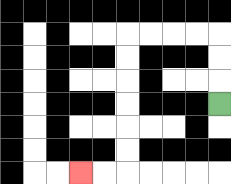{'start': '[9, 4]', 'end': '[3, 7]', 'path_directions': 'U,U,U,L,L,L,L,D,D,D,D,D,D,L,L', 'path_coordinates': '[[9, 4], [9, 3], [9, 2], [9, 1], [8, 1], [7, 1], [6, 1], [5, 1], [5, 2], [5, 3], [5, 4], [5, 5], [5, 6], [5, 7], [4, 7], [3, 7]]'}